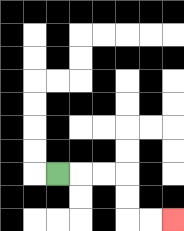{'start': '[2, 7]', 'end': '[7, 9]', 'path_directions': 'R,R,R,D,D,R,R', 'path_coordinates': '[[2, 7], [3, 7], [4, 7], [5, 7], [5, 8], [5, 9], [6, 9], [7, 9]]'}